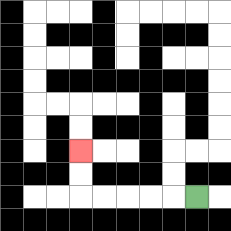{'start': '[8, 8]', 'end': '[3, 6]', 'path_directions': 'L,L,L,L,L,U,U', 'path_coordinates': '[[8, 8], [7, 8], [6, 8], [5, 8], [4, 8], [3, 8], [3, 7], [3, 6]]'}